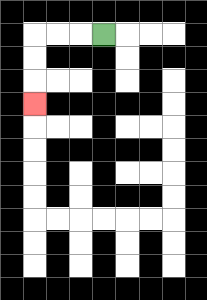{'start': '[4, 1]', 'end': '[1, 4]', 'path_directions': 'L,L,L,D,D,D', 'path_coordinates': '[[4, 1], [3, 1], [2, 1], [1, 1], [1, 2], [1, 3], [1, 4]]'}